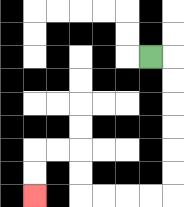{'start': '[6, 2]', 'end': '[1, 8]', 'path_directions': 'R,D,D,D,D,D,D,L,L,L,L,U,U,L,L,D,D', 'path_coordinates': '[[6, 2], [7, 2], [7, 3], [7, 4], [7, 5], [7, 6], [7, 7], [7, 8], [6, 8], [5, 8], [4, 8], [3, 8], [3, 7], [3, 6], [2, 6], [1, 6], [1, 7], [1, 8]]'}